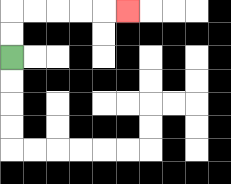{'start': '[0, 2]', 'end': '[5, 0]', 'path_directions': 'U,U,R,R,R,R,R', 'path_coordinates': '[[0, 2], [0, 1], [0, 0], [1, 0], [2, 0], [3, 0], [4, 0], [5, 0]]'}